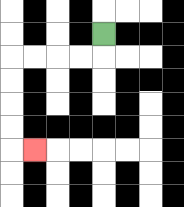{'start': '[4, 1]', 'end': '[1, 6]', 'path_directions': 'D,L,L,L,L,D,D,D,D,R', 'path_coordinates': '[[4, 1], [4, 2], [3, 2], [2, 2], [1, 2], [0, 2], [0, 3], [0, 4], [0, 5], [0, 6], [1, 6]]'}